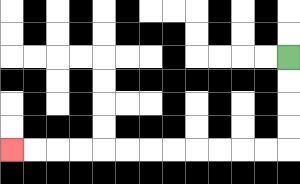{'start': '[12, 2]', 'end': '[0, 6]', 'path_directions': 'D,D,D,D,L,L,L,L,L,L,L,L,L,L,L,L', 'path_coordinates': '[[12, 2], [12, 3], [12, 4], [12, 5], [12, 6], [11, 6], [10, 6], [9, 6], [8, 6], [7, 6], [6, 6], [5, 6], [4, 6], [3, 6], [2, 6], [1, 6], [0, 6]]'}